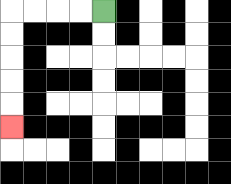{'start': '[4, 0]', 'end': '[0, 5]', 'path_directions': 'L,L,L,L,D,D,D,D,D', 'path_coordinates': '[[4, 0], [3, 0], [2, 0], [1, 0], [0, 0], [0, 1], [0, 2], [0, 3], [0, 4], [0, 5]]'}